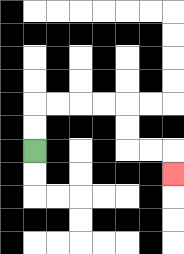{'start': '[1, 6]', 'end': '[7, 7]', 'path_directions': 'U,U,R,R,R,R,D,D,R,R,D', 'path_coordinates': '[[1, 6], [1, 5], [1, 4], [2, 4], [3, 4], [4, 4], [5, 4], [5, 5], [5, 6], [6, 6], [7, 6], [7, 7]]'}